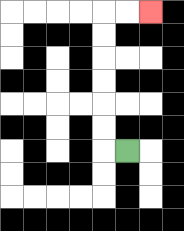{'start': '[5, 6]', 'end': '[6, 0]', 'path_directions': 'L,U,U,U,U,U,U,R,R', 'path_coordinates': '[[5, 6], [4, 6], [4, 5], [4, 4], [4, 3], [4, 2], [4, 1], [4, 0], [5, 0], [6, 0]]'}